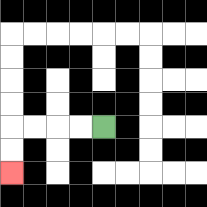{'start': '[4, 5]', 'end': '[0, 7]', 'path_directions': 'L,L,L,L,D,D', 'path_coordinates': '[[4, 5], [3, 5], [2, 5], [1, 5], [0, 5], [0, 6], [0, 7]]'}